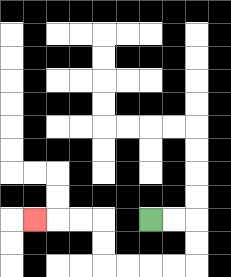{'start': '[6, 9]', 'end': '[1, 9]', 'path_directions': 'R,R,D,D,L,L,L,L,U,U,L,L,L', 'path_coordinates': '[[6, 9], [7, 9], [8, 9], [8, 10], [8, 11], [7, 11], [6, 11], [5, 11], [4, 11], [4, 10], [4, 9], [3, 9], [2, 9], [1, 9]]'}